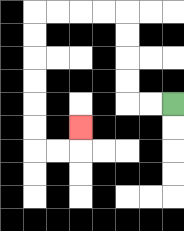{'start': '[7, 4]', 'end': '[3, 5]', 'path_directions': 'L,L,U,U,U,U,L,L,L,L,D,D,D,D,D,D,R,R,U', 'path_coordinates': '[[7, 4], [6, 4], [5, 4], [5, 3], [5, 2], [5, 1], [5, 0], [4, 0], [3, 0], [2, 0], [1, 0], [1, 1], [1, 2], [1, 3], [1, 4], [1, 5], [1, 6], [2, 6], [3, 6], [3, 5]]'}